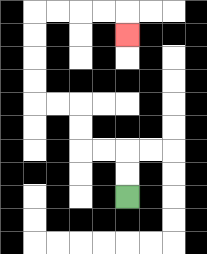{'start': '[5, 8]', 'end': '[5, 1]', 'path_directions': 'U,U,L,L,U,U,L,L,U,U,U,U,R,R,R,R,D', 'path_coordinates': '[[5, 8], [5, 7], [5, 6], [4, 6], [3, 6], [3, 5], [3, 4], [2, 4], [1, 4], [1, 3], [1, 2], [1, 1], [1, 0], [2, 0], [3, 0], [4, 0], [5, 0], [5, 1]]'}